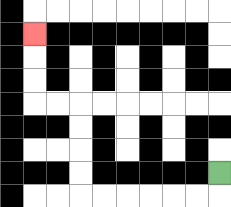{'start': '[9, 7]', 'end': '[1, 1]', 'path_directions': 'D,L,L,L,L,L,L,U,U,U,U,L,L,U,U,U', 'path_coordinates': '[[9, 7], [9, 8], [8, 8], [7, 8], [6, 8], [5, 8], [4, 8], [3, 8], [3, 7], [3, 6], [3, 5], [3, 4], [2, 4], [1, 4], [1, 3], [1, 2], [1, 1]]'}